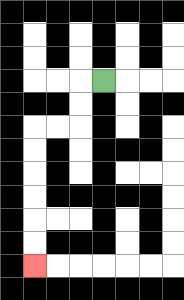{'start': '[4, 3]', 'end': '[1, 11]', 'path_directions': 'L,D,D,L,L,D,D,D,D,D,D', 'path_coordinates': '[[4, 3], [3, 3], [3, 4], [3, 5], [2, 5], [1, 5], [1, 6], [1, 7], [1, 8], [1, 9], [1, 10], [1, 11]]'}